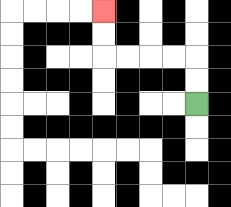{'start': '[8, 4]', 'end': '[4, 0]', 'path_directions': 'U,U,L,L,L,L,U,U', 'path_coordinates': '[[8, 4], [8, 3], [8, 2], [7, 2], [6, 2], [5, 2], [4, 2], [4, 1], [4, 0]]'}